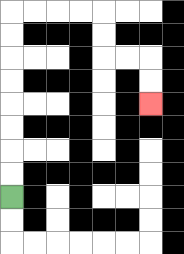{'start': '[0, 8]', 'end': '[6, 4]', 'path_directions': 'U,U,U,U,U,U,U,U,R,R,R,R,D,D,R,R,D,D', 'path_coordinates': '[[0, 8], [0, 7], [0, 6], [0, 5], [0, 4], [0, 3], [0, 2], [0, 1], [0, 0], [1, 0], [2, 0], [3, 0], [4, 0], [4, 1], [4, 2], [5, 2], [6, 2], [6, 3], [6, 4]]'}